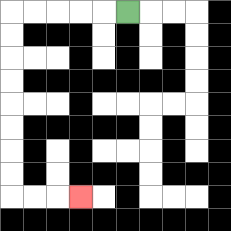{'start': '[5, 0]', 'end': '[3, 8]', 'path_directions': 'L,L,L,L,L,D,D,D,D,D,D,D,D,R,R,R', 'path_coordinates': '[[5, 0], [4, 0], [3, 0], [2, 0], [1, 0], [0, 0], [0, 1], [0, 2], [0, 3], [0, 4], [0, 5], [0, 6], [0, 7], [0, 8], [1, 8], [2, 8], [3, 8]]'}